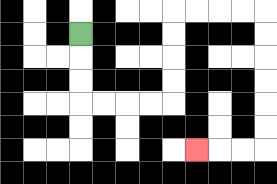{'start': '[3, 1]', 'end': '[8, 6]', 'path_directions': 'D,D,D,R,R,R,R,U,U,U,U,R,R,R,R,D,D,D,D,D,D,L,L,L', 'path_coordinates': '[[3, 1], [3, 2], [3, 3], [3, 4], [4, 4], [5, 4], [6, 4], [7, 4], [7, 3], [7, 2], [7, 1], [7, 0], [8, 0], [9, 0], [10, 0], [11, 0], [11, 1], [11, 2], [11, 3], [11, 4], [11, 5], [11, 6], [10, 6], [9, 6], [8, 6]]'}